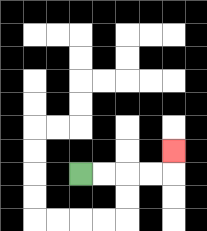{'start': '[3, 7]', 'end': '[7, 6]', 'path_directions': 'R,R,R,R,U', 'path_coordinates': '[[3, 7], [4, 7], [5, 7], [6, 7], [7, 7], [7, 6]]'}